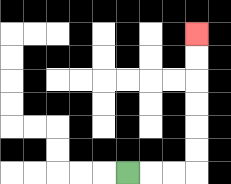{'start': '[5, 7]', 'end': '[8, 1]', 'path_directions': 'R,R,R,U,U,U,U,U,U', 'path_coordinates': '[[5, 7], [6, 7], [7, 7], [8, 7], [8, 6], [8, 5], [8, 4], [8, 3], [8, 2], [8, 1]]'}